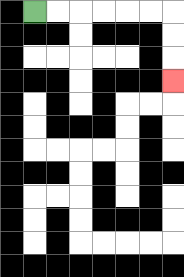{'start': '[1, 0]', 'end': '[7, 3]', 'path_directions': 'R,R,R,R,R,R,D,D,D', 'path_coordinates': '[[1, 0], [2, 0], [3, 0], [4, 0], [5, 0], [6, 0], [7, 0], [7, 1], [7, 2], [7, 3]]'}